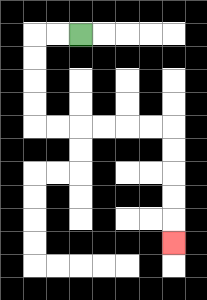{'start': '[3, 1]', 'end': '[7, 10]', 'path_directions': 'L,L,D,D,D,D,R,R,R,R,R,R,D,D,D,D,D', 'path_coordinates': '[[3, 1], [2, 1], [1, 1], [1, 2], [1, 3], [1, 4], [1, 5], [2, 5], [3, 5], [4, 5], [5, 5], [6, 5], [7, 5], [7, 6], [7, 7], [7, 8], [7, 9], [7, 10]]'}